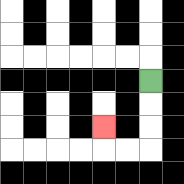{'start': '[6, 3]', 'end': '[4, 5]', 'path_directions': 'D,D,D,L,L,U', 'path_coordinates': '[[6, 3], [6, 4], [6, 5], [6, 6], [5, 6], [4, 6], [4, 5]]'}